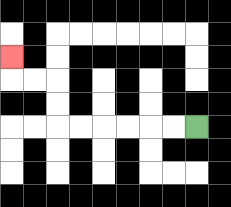{'start': '[8, 5]', 'end': '[0, 2]', 'path_directions': 'L,L,L,L,L,L,U,U,L,L,U', 'path_coordinates': '[[8, 5], [7, 5], [6, 5], [5, 5], [4, 5], [3, 5], [2, 5], [2, 4], [2, 3], [1, 3], [0, 3], [0, 2]]'}